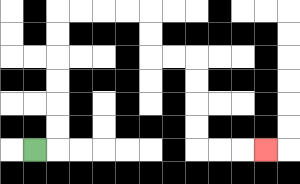{'start': '[1, 6]', 'end': '[11, 6]', 'path_directions': 'R,U,U,U,U,U,U,R,R,R,R,D,D,R,R,D,D,D,D,R,R,R', 'path_coordinates': '[[1, 6], [2, 6], [2, 5], [2, 4], [2, 3], [2, 2], [2, 1], [2, 0], [3, 0], [4, 0], [5, 0], [6, 0], [6, 1], [6, 2], [7, 2], [8, 2], [8, 3], [8, 4], [8, 5], [8, 6], [9, 6], [10, 6], [11, 6]]'}